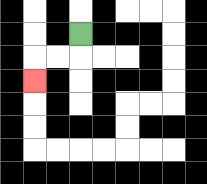{'start': '[3, 1]', 'end': '[1, 3]', 'path_directions': 'D,L,L,D', 'path_coordinates': '[[3, 1], [3, 2], [2, 2], [1, 2], [1, 3]]'}